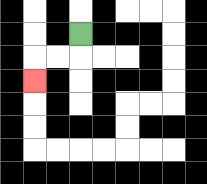{'start': '[3, 1]', 'end': '[1, 3]', 'path_directions': 'D,L,L,D', 'path_coordinates': '[[3, 1], [3, 2], [2, 2], [1, 2], [1, 3]]'}